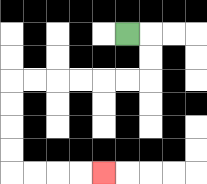{'start': '[5, 1]', 'end': '[4, 7]', 'path_directions': 'R,D,D,L,L,L,L,L,L,D,D,D,D,R,R,R,R', 'path_coordinates': '[[5, 1], [6, 1], [6, 2], [6, 3], [5, 3], [4, 3], [3, 3], [2, 3], [1, 3], [0, 3], [0, 4], [0, 5], [0, 6], [0, 7], [1, 7], [2, 7], [3, 7], [4, 7]]'}